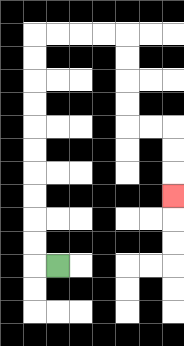{'start': '[2, 11]', 'end': '[7, 8]', 'path_directions': 'L,U,U,U,U,U,U,U,U,U,U,R,R,R,R,D,D,D,D,R,R,D,D,D', 'path_coordinates': '[[2, 11], [1, 11], [1, 10], [1, 9], [1, 8], [1, 7], [1, 6], [1, 5], [1, 4], [1, 3], [1, 2], [1, 1], [2, 1], [3, 1], [4, 1], [5, 1], [5, 2], [5, 3], [5, 4], [5, 5], [6, 5], [7, 5], [7, 6], [7, 7], [7, 8]]'}